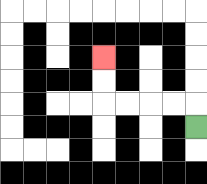{'start': '[8, 5]', 'end': '[4, 2]', 'path_directions': 'U,L,L,L,L,U,U', 'path_coordinates': '[[8, 5], [8, 4], [7, 4], [6, 4], [5, 4], [4, 4], [4, 3], [4, 2]]'}